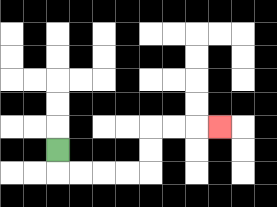{'start': '[2, 6]', 'end': '[9, 5]', 'path_directions': 'D,R,R,R,R,U,U,R,R,R', 'path_coordinates': '[[2, 6], [2, 7], [3, 7], [4, 7], [5, 7], [6, 7], [6, 6], [6, 5], [7, 5], [8, 5], [9, 5]]'}